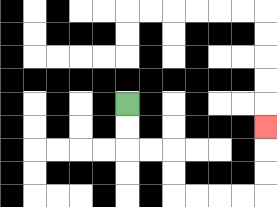{'start': '[5, 4]', 'end': '[11, 5]', 'path_directions': 'D,D,R,R,D,D,R,R,R,R,U,U,U', 'path_coordinates': '[[5, 4], [5, 5], [5, 6], [6, 6], [7, 6], [7, 7], [7, 8], [8, 8], [9, 8], [10, 8], [11, 8], [11, 7], [11, 6], [11, 5]]'}